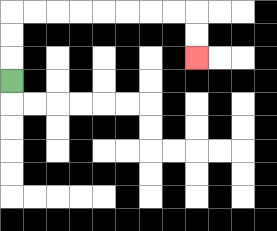{'start': '[0, 3]', 'end': '[8, 2]', 'path_directions': 'U,U,U,R,R,R,R,R,R,R,R,D,D', 'path_coordinates': '[[0, 3], [0, 2], [0, 1], [0, 0], [1, 0], [2, 0], [3, 0], [4, 0], [5, 0], [6, 0], [7, 0], [8, 0], [8, 1], [8, 2]]'}